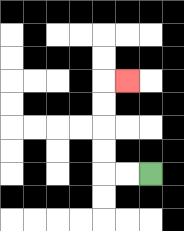{'start': '[6, 7]', 'end': '[5, 3]', 'path_directions': 'L,L,U,U,U,U,R', 'path_coordinates': '[[6, 7], [5, 7], [4, 7], [4, 6], [4, 5], [4, 4], [4, 3], [5, 3]]'}